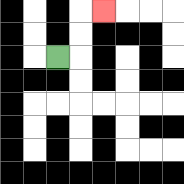{'start': '[2, 2]', 'end': '[4, 0]', 'path_directions': 'R,U,U,R', 'path_coordinates': '[[2, 2], [3, 2], [3, 1], [3, 0], [4, 0]]'}